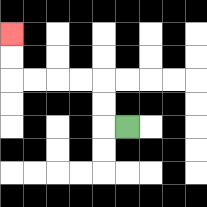{'start': '[5, 5]', 'end': '[0, 1]', 'path_directions': 'L,U,U,L,L,L,L,U,U', 'path_coordinates': '[[5, 5], [4, 5], [4, 4], [4, 3], [3, 3], [2, 3], [1, 3], [0, 3], [0, 2], [0, 1]]'}